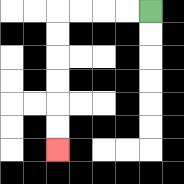{'start': '[6, 0]', 'end': '[2, 6]', 'path_directions': 'L,L,L,L,D,D,D,D,D,D', 'path_coordinates': '[[6, 0], [5, 0], [4, 0], [3, 0], [2, 0], [2, 1], [2, 2], [2, 3], [2, 4], [2, 5], [2, 6]]'}